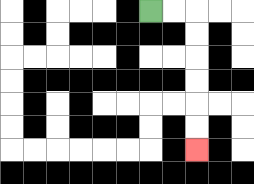{'start': '[6, 0]', 'end': '[8, 6]', 'path_directions': 'R,R,D,D,D,D,D,D', 'path_coordinates': '[[6, 0], [7, 0], [8, 0], [8, 1], [8, 2], [8, 3], [8, 4], [8, 5], [8, 6]]'}